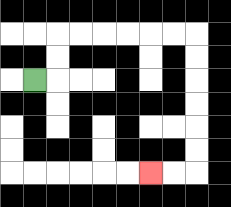{'start': '[1, 3]', 'end': '[6, 7]', 'path_directions': 'R,U,U,R,R,R,R,R,R,D,D,D,D,D,D,L,L', 'path_coordinates': '[[1, 3], [2, 3], [2, 2], [2, 1], [3, 1], [4, 1], [5, 1], [6, 1], [7, 1], [8, 1], [8, 2], [8, 3], [8, 4], [8, 5], [8, 6], [8, 7], [7, 7], [6, 7]]'}